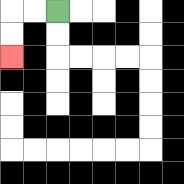{'start': '[2, 0]', 'end': '[0, 2]', 'path_directions': 'L,L,D,D', 'path_coordinates': '[[2, 0], [1, 0], [0, 0], [0, 1], [0, 2]]'}